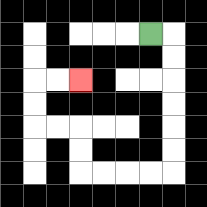{'start': '[6, 1]', 'end': '[3, 3]', 'path_directions': 'R,D,D,D,D,D,D,L,L,L,L,U,U,L,L,U,U,R,R', 'path_coordinates': '[[6, 1], [7, 1], [7, 2], [7, 3], [7, 4], [7, 5], [7, 6], [7, 7], [6, 7], [5, 7], [4, 7], [3, 7], [3, 6], [3, 5], [2, 5], [1, 5], [1, 4], [1, 3], [2, 3], [3, 3]]'}